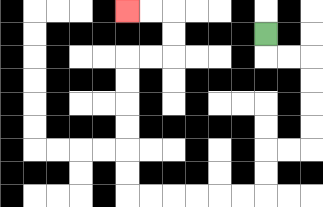{'start': '[11, 1]', 'end': '[5, 0]', 'path_directions': 'D,R,R,D,D,D,D,L,L,D,D,L,L,L,L,L,L,U,U,U,U,U,U,R,R,U,U,L,L', 'path_coordinates': '[[11, 1], [11, 2], [12, 2], [13, 2], [13, 3], [13, 4], [13, 5], [13, 6], [12, 6], [11, 6], [11, 7], [11, 8], [10, 8], [9, 8], [8, 8], [7, 8], [6, 8], [5, 8], [5, 7], [5, 6], [5, 5], [5, 4], [5, 3], [5, 2], [6, 2], [7, 2], [7, 1], [7, 0], [6, 0], [5, 0]]'}